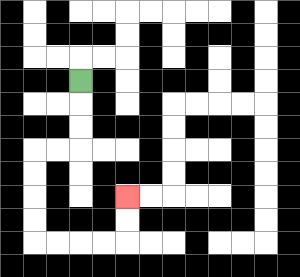{'start': '[3, 3]', 'end': '[5, 8]', 'path_directions': 'D,D,D,L,L,D,D,D,D,R,R,R,R,U,U', 'path_coordinates': '[[3, 3], [3, 4], [3, 5], [3, 6], [2, 6], [1, 6], [1, 7], [1, 8], [1, 9], [1, 10], [2, 10], [3, 10], [4, 10], [5, 10], [5, 9], [5, 8]]'}